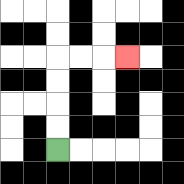{'start': '[2, 6]', 'end': '[5, 2]', 'path_directions': 'U,U,U,U,R,R,R', 'path_coordinates': '[[2, 6], [2, 5], [2, 4], [2, 3], [2, 2], [3, 2], [4, 2], [5, 2]]'}